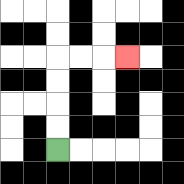{'start': '[2, 6]', 'end': '[5, 2]', 'path_directions': 'U,U,U,U,R,R,R', 'path_coordinates': '[[2, 6], [2, 5], [2, 4], [2, 3], [2, 2], [3, 2], [4, 2], [5, 2]]'}